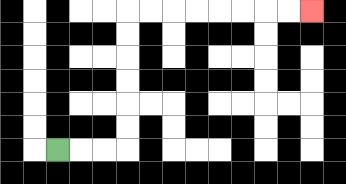{'start': '[2, 6]', 'end': '[13, 0]', 'path_directions': 'R,R,R,U,U,U,U,U,U,R,R,R,R,R,R,R,R', 'path_coordinates': '[[2, 6], [3, 6], [4, 6], [5, 6], [5, 5], [5, 4], [5, 3], [5, 2], [5, 1], [5, 0], [6, 0], [7, 0], [8, 0], [9, 0], [10, 0], [11, 0], [12, 0], [13, 0]]'}